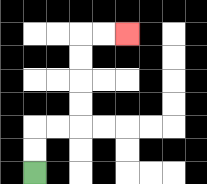{'start': '[1, 7]', 'end': '[5, 1]', 'path_directions': 'U,U,R,R,U,U,U,U,R,R', 'path_coordinates': '[[1, 7], [1, 6], [1, 5], [2, 5], [3, 5], [3, 4], [3, 3], [3, 2], [3, 1], [4, 1], [5, 1]]'}